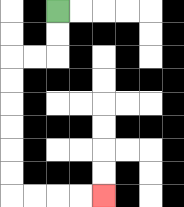{'start': '[2, 0]', 'end': '[4, 8]', 'path_directions': 'D,D,L,L,D,D,D,D,D,D,R,R,R,R', 'path_coordinates': '[[2, 0], [2, 1], [2, 2], [1, 2], [0, 2], [0, 3], [0, 4], [0, 5], [0, 6], [0, 7], [0, 8], [1, 8], [2, 8], [3, 8], [4, 8]]'}